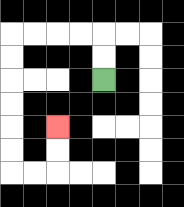{'start': '[4, 3]', 'end': '[2, 5]', 'path_directions': 'U,U,L,L,L,L,D,D,D,D,D,D,R,R,U,U', 'path_coordinates': '[[4, 3], [4, 2], [4, 1], [3, 1], [2, 1], [1, 1], [0, 1], [0, 2], [0, 3], [0, 4], [0, 5], [0, 6], [0, 7], [1, 7], [2, 7], [2, 6], [2, 5]]'}